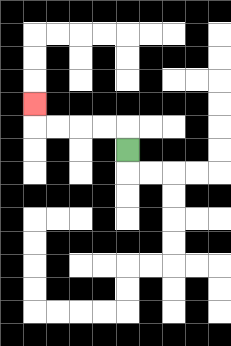{'start': '[5, 6]', 'end': '[1, 4]', 'path_directions': 'U,L,L,L,L,U', 'path_coordinates': '[[5, 6], [5, 5], [4, 5], [3, 5], [2, 5], [1, 5], [1, 4]]'}